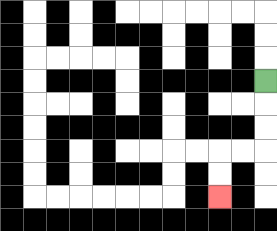{'start': '[11, 3]', 'end': '[9, 8]', 'path_directions': 'D,D,D,L,L,D,D', 'path_coordinates': '[[11, 3], [11, 4], [11, 5], [11, 6], [10, 6], [9, 6], [9, 7], [9, 8]]'}